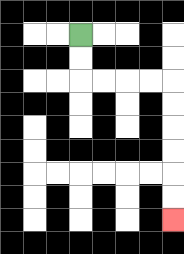{'start': '[3, 1]', 'end': '[7, 9]', 'path_directions': 'D,D,R,R,R,R,D,D,D,D,D,D', 'path_coordinates': '[[3, 1], [3, 2], [3, 3], [4, 3], [5, 3], [6, 3], [7, 3], [7, 4], [7, 5], [7, 6], [7, 7], [7, 8], [7, 9]]'}